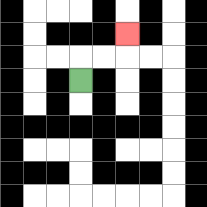{'start': '[3, 3]', 'end': '[5, 1]', 'path_directions': 'U,R,R,U', 'path_coordinates': '[[3, 3], [3, 2], [4, 2], [5, 2], [5, 1]]'}